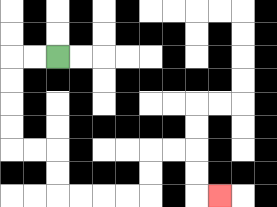{'start': '[2, 2]', 'end': '[9, 8]', 'path_directions': 'L,L,D,D,D,D,R,R,D,D,R,R,R,R,U,U,R,R,D,D,R', 'path_coordinates': '[[2, 2], [1, 2], [0, 2], [0, 3], [0, 4], [0, 5], [0, 6], [1, 6], [2, 6], [2, 7], [2, 8], [3, 8], [4, 8], [5, 8], [6, 8], [6, 7], [6, 6], [7, 6], [8, 6], [8, 7], [8, 8], [9, 8]]'}